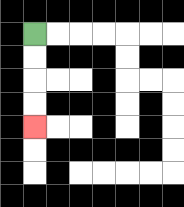{'start': '[1, 1]', 'end': '[1, 5]', 'path_directions': 'D,D,D,D', 'path_coordinates': '[[1, 1], [1, 2], [1, 3], [1, 4], [1, 5]]'}